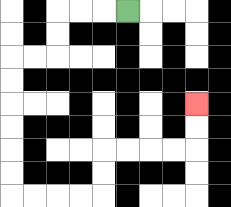{'start': '[5, 0]', 'end': '[8, 4]', 'path_directions': 'L,L,L,D,D,L,L,D,D,D,D,D,D,R,R,R,R,U,U,R,R,R,R,U,U', 'path_coordinates': '[[5, 0], [4, 0], [3, 0], [2, 0], [2, 1], [2, 2], [1, 2], [0, 2], [0, 3], [0, 4], [0, 5], [0, 6], [0, 7], [0, 8], [1, 8], [2, 8], [3, 8], [4, 8], [4, 7], [4, 6], [5, 6], [6, 6], [7, 6], [8, 6], [8, 5], [8, 4]]'}